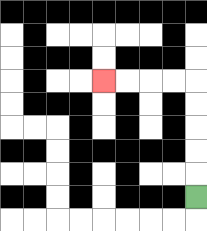{'start': '[8, 8]', 'end': '[4, 3]', 'path_directions': 'U,U,U,U,U,L,L,L,L', 'path_coordinates': '[[8, 8], [8, 7], [8, 6], [8, 5], [8, 4], [8, 3], [7, 3], [6, 3], [5, 3], [4, 3]]'}